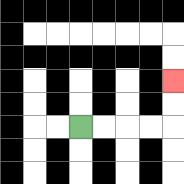{'start': '[3, 5]', 'end': '[7, 3]', 'path_directions': 'R,R,R,R,U,U', 'path_coordinates': '[[3, 5], [4, 5], [5, 5], [6, 5], [7, 5], [7, 4], [7, 3]]'}